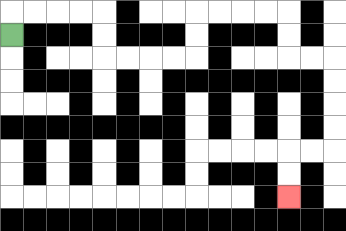{'start': '[0, 1]', 'end': '[12, 8]', 'path_directions': 'U,R,R,R,R,D,D,R,R,R,R,U,U,R,R,R,R,D,D,R,R,D,D,D,D,L,L,D,D', 'path_coordinates': '[[0, 1], [0, 0], [1, 0], [2, 0], [3, 0], [4, 0], [4, 1], [4, 2], [5, 2], [6, 2], [7, 2], [8, 2], [8, 1], [8, 0], [9, 0], [10, 0], [11, 0], [12, 0], [12, 1], [12, 2], [13, 2], [14, 2], [14, 3], [14, 4], [14, 5], [14, 6], [13, 6], [12, 6], [12, 7], [12, 8]]'}